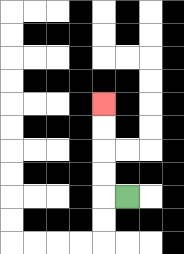{'start': '[5, 8]', 'end': '[4, 4]', 'path_directions': 'L,U,U,U,U', 'path_coordinates': '[[5, 8], [4, 8], [4, 7], [4, 6], [4, 5], [4, 4]]'}